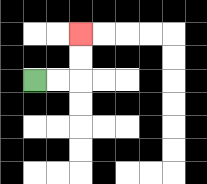{'start': '[1, 3]', 'end': '[3, 1]', 'path_directions': 'R,R,U,U', 'path_coordinates': '[[1, 3], [2, 3], [3, 3], [3, 2], [3, 1]]'}